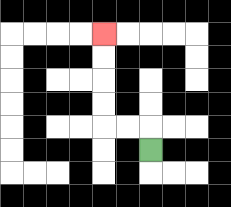{'start': '[6, 6]', 'end': '[4, 1]', 'path_directions': 'U,L,L,U,U,U,U', 'path_coordinates': '[[6, 6], [6, 5], [5, 5], [4, 5], [4, 4], [4, 3], [4, 2], [4, 1]]'}